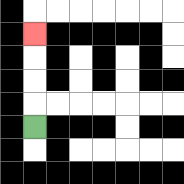{'start': '[1, 5]', 'end': '[1, 1]', 'path_directions': 'U,U,U,U', 'path_coordinates': '[[1, 5], [1, 4], [1, 3], [1, 2], [1, 1]]'}